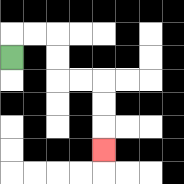{'start': '[0, 2]', 'end': '[4, 6]', 'path_directions': 'U,R,R,D,D,R,R,D,D,D', 'path_coordinates': '[[0, 2], [0, 1], [1, 1], [2, 1], [2, 2], [2, 3], [3, 3], [4, 3], [4, 4], [4, 5], [4, 6]]'}